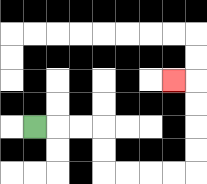{'start': '[1, 5]', 'end': '[7, 3]', 'path_directions': 'R,R,R,D,D,R,R,R,R,U,U,U,U,L', 'path_coordinates': '[[1, 5], [2, 5], [3, 5], [4, 5], [4, 6], [4, 7], [5, 7], [6, 7], [7, 7], [8, 7], [8, 6], [8, 5], [8, 4], [8, 3], [7, 3]]'}